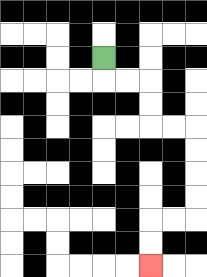{'start': '[4, 2]', 'end': '[6, 11]', 'path_directions': 'D,R,R,D,D,R,R,D,D,D,D,L,L,D,D', 'path_coordinates': '[[4, 2], [4, 3], [5, 3], [6, 3], [6, 4], [6, 5], [7, 5], [8, 5], [8, 6], [8, 7], [8, 8], [8, 9], [7, 9], [6, 9], [6, 10], [6, 11]]'}